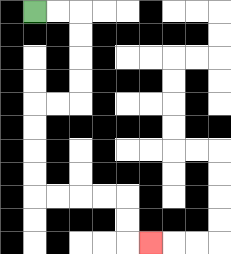{'start': '[1, 0]', 'end': '[6, 10]', 'path_directions': 'R,R,D,D,D,D,L,L,D,D,D,D,R,R,R,R,D,D,R', 'path_coordinates': '[[1, 0], [2, 0], [3, 0], [3, 1], [3, 2], [3, 3], [3, 4], [2, 4], [1, 4], [1, 5], [1, 6], [1, 7], [1, 8], [2, 8], [3, 8], [4, 8], [5, 8], [5, 9], [5, 10], [6, 10]]'}